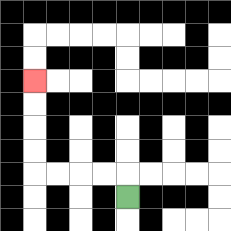{'start': '[5, 8]', 'end': '[1, 3]', 'path_directions': 'U,L,L,L,L,U,U,U,U', 'path_coordinates': '[[5, 8], [5, 7], [4, 7], [3, 7], [2, 7], [1, 7], [1, 6], [1, 5], [1, 4], [1, 3]]'}